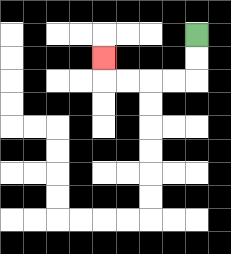{'start': '[8, 1]', 'end': '[4, 2]', 'path_directions': 'D,D,L,L,L,L,U', 'path_coordinates': '[[8, 1], [8, 2], [8, 3], [7, 3], [6, 3], [5, 3], [4, 3], [4, 2]]'}